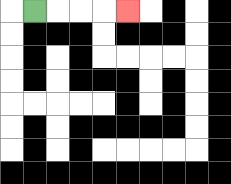{'start': '[1, 0]', 'end': '[5, 0]', 'path_directions': 'R,R,R,R', 'path_coordinates': '[[1, 0], [2, 0], [3, 0], [4, 0], [5, 0]]'}